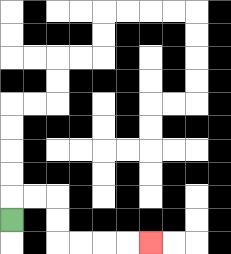{'start': '[0, 9]', 'end': '[6, 10]', 'path_directions': 'U,R,R,D,D,R,R,R,R', 'path_coordinates': '[[0, 9], [0, 8], [1, 8], [2, 8], [2, 9], [2, 10], [3, 10], [4, 10], [5, 10], [6, 10]]'}